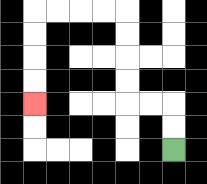{'start': '[7, 6]', 'end': '[1, 4]', 'path_directions': 'U,U,L,L,U,U,U,U,L,L,L,L,D,D,D,D', 'path_coordinates': '[[7, 6], [7, 5], [7, 4], [6, 4], [5, 4], [5, 3], [5, 2], [5, 1], [5, 0], [4, 0], [3, 0], [2, 0], [1, 0], [1, 1], [1, 2], [1, 3], [1, 4]]'}